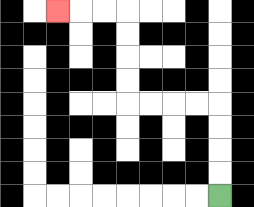{'start': '[9, 8]', 'end': '[2, 0]', 'path_directions': 'U,U,U,U,L,L,L,L,U,U,U,U,L,L,L', 'path_coordinates': '[[9, 8], [9, 7], [9, 6], [9, 5], [9, 4], [8, 4], [7, 4], [6, 4], [5, 4], [5, 3], [5, 2], [5, 1], [5, 0], [4, 0], [3, 0], [2, 0]]'}